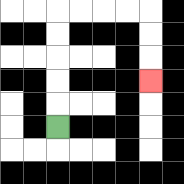{'start': '[2, 5]', 'end': '[6, 3]', 'path_directions': 'U,U,U,U,U,R,R,R,R,D,D,D', 'path_coordinates': '[[2, 5], [2, 4], [2, 3], [2, 2], [2, 1], [2, 0], [3, 0], [4, 0], [5, 0], [6, 0], [6, 1], [6, 2], [6, 3]]'}